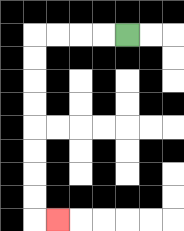{'start': '[5, 1]', 'end': '[2, 9]', 'path_directions': 'L,L,L,L,D,D,D,D,D,D,D,D,R', 'path_coordinates': '[[5, 1], [4, 1], [3, 1], [2, 1], [1, 1], [1, 2], [1, 3], [1, 4], [1, 5], [1, 6], [1, 7], [1, 8], [1, 9], [2, 9]]'}